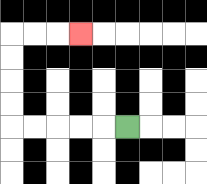{'start': '[5, 5]', 'end': '[3, 1]', 'path_directions': 'L,L,L,L,L,U,U,U,U,R,R,R', 'path_coordinates': '[[5, 5], [4, 5], [3, 5], [2, 5], [1, 5], [0, 5], [0, 4], [0, 3], [0, 2], [0, 1], [1, 1], [2, 1], [3, 1]]'}